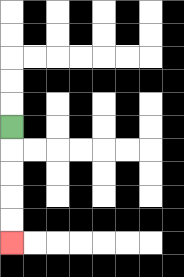{'start': '[0, 5]', 'end': '[0, 10]', 'path_directions': 'D,D,D,D,D', 'path_coordinates': '[[0, 5], [0, 6], [0, 7], [0, 8], [0, 9], [0, 10]]'}